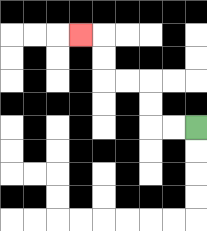{'start': '[8, 5]', 'end': '[3, 1]', 'path_directions': 'L,L,U,U,L,L,U,U,L', 'path_coordinates': '[[8, 5], [7, 5], [6, 5], [6, 4], [6, 3], [5, 3], [4, 3], [4, 2], [4, 1], [3, 1]]'}